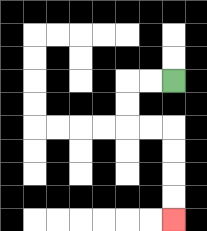{'start': '[7, 3]', 'end': '[7, 9]', 'path_directions': 'L,L,D,D,R,R,D,D,D,D', 'path_coordinates': '[[7, 3], [6, 3], [5, 3], [5, 4], [5, 5], [6, 5], [7, 5], [7, 6], [7, 7], [7, 8], [7, 9]]'}